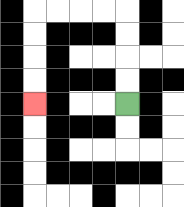{'start': '[5, 4]', 'end': '[1, 4]', 'path_directions': 'U,U,U,U,L,L,L,L,D,D,D,D', 'path_coordinates': '[[5, 4], [5, 3], [5, 2], [5, 1], [5, 0], [4, 0], [3, 0], [2, 0], [1, 0], [1, 1], [1, 2], [1, 3], [1, 4]]'}